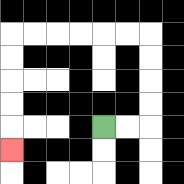{'start': '[4, 5]', 'end': '[0, 6]', 'path_directions': 'R,R,U,U,U,U,L,L,L,L,L,L,D,D,D,D,D', 'path_coordinates': '[[4, 5], [5, 5], [6, 5], [6, 4], [6, 3], [6, 2], [6, 1], [5, 1], [4, 1], [3, 1], [2, 1], [1, 1], [0, 1], [0, 2], [0, 3], [0, 4], [0, 5], [0, 6]]'}